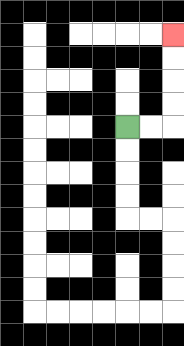{'start': '[5, 5]', 'end': '[7, 1]', 'path_directions': 'R,R,U,U,U,U', 'path_coordinates': '[[5, 5], [6, 5], [7, 5], [7, 4], [7, 3], [7, 2], [7, 1]]'}